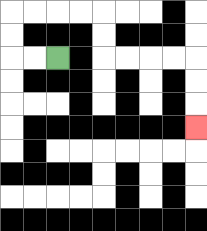{'start': '[2, 2]', 'end': '[8, 5]', 'path_directions': 'L,L,U,U,R,R,R,R,D,D,R,R,R,R,D,D,D', 'path_coordinates': '[[2, 2], [1, 2], [0, 2], [0, 1], [0, 0], [1, 0], [2, 0], [3, 0], [4, 0], [4, 1], [4, 2], [5, 2], [6, 2], [7, 2], [8, 2], [8, 3], [8, 4], [8, 5]]'}